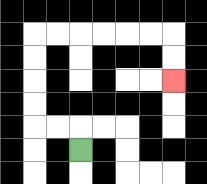{'start': '[3, 6]', 'end': '[7, 3]', 'path_directions': 'U,L,L,U,U,U,U,R,R,R,R,R,R,D,D', 'path_coordinates': '[[3, 6], [3, 5], [2, 5], [1, 5], [1, 4], [1, 3], [1, 2], [1, 1], [2, 1], [3, 1], [4, 1], [5, 1], [6, 1], [7, 1], [7, 2], [7, 3]]'}